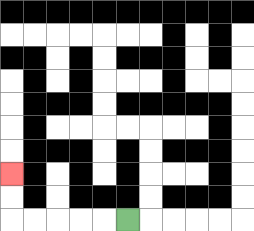{'start': '[5, 9]', 'end': '[0, 7]', 'path_directions': 'L,L,L,L,L,U,U', 'path_coordinates': '[[5, 9], [4, 9], [3, 9], [2, 9], [1, 9], [0, 9], [0, 8], [0, 7]]'}